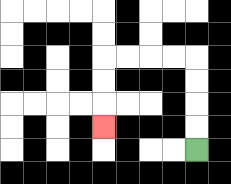{'start': '[8, 6]', 'end': '[4, 5]', 'path_directions': 'U,U,U,U,L,L,L,L,D,D,D', 'path_coordinates': '[[8, 6], [8, 5], [8, 4], [8, 3], [8, 2], [7, 2], [6, 2], [5, 2], [4, 2], [4, 3], [4, 4], [4, 5]]'}